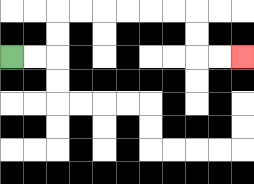{'start': '[0, 2]', 'end': '[10, 2]', 'path_directions': 'R,R,U,U,R,R,R,R,R,R,D,D,R,R', 'path_coordinates': '[[0, 2], [1, 2], [2, 2], [2, 1], [2, 0], [3, 0], [4, 0], [5, 0], [6, 0], [7, 0], [8, 0], [8, 1], [8, 2], [9, 2], [10, 2]]'}